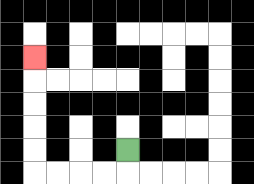{'start': '[5, 6]', 'end': '[1, 2]', 'path_directions': 'D,L,L,L,L,U,U,U,U,U', 'path_coordinates': '[[5, 6], [5, 7], [4, 7], [3, 7], [2, 7], [1, 7], [1, 6], [1, 5], [1, 4], [1, 3], [1, 2]]'}